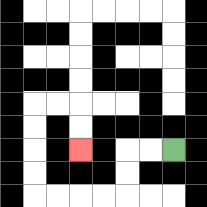{'start': '[7, 6]', 'end': '[3, 6]', 'path_directions': 'L,L,D,D,L,L,L,L,U,U,U,U,R,R,D,D', 'path_coordinates': '[[7, 6], [6, 6], [5, 6], [5, 7], [5, 8], [4, 8], [3, 8], [2, 8], [1, 8], [1, 7], [1, 6], [1, 5], [1, 4], [2, 4], [3, 4], [3, 5], [3, 6]]'}